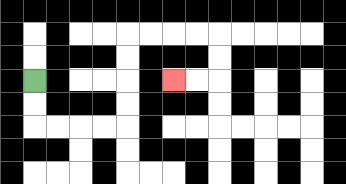{'start': '[1, 3]', 'end': '[7, 3]', 'path_directions': 'D,D,R,R,R,R,U,U,U,U,R,R,R,R,D,D,L,L', 'path_coordinates': '[[1, 3], [1, 4], [1, 5], [2, 5], [3, 5], [4, 5], [5, 5], [5, 4], [5, 3], [5, 2], [5, 1], [6, 1], [7, 1], [8, 1], [9, 1], [9, 2], [9, 3], [8, 3], [7, 3]]'}